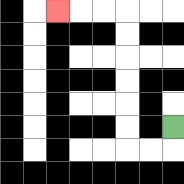{'start': '[7, 5]', 'end': '[2, 0]', 'path_directions': 'D,L,L,U,U,U,U,U,U,L,L,L', 'path_coordinates': '[[7, 5], [7, 6], [6, 6], [5, 6], [5, 5], [5, 4], [5, 3], [5, 2], [5, 1], [5, 0], [4, 0], [3, 0], [2, 0]]'}